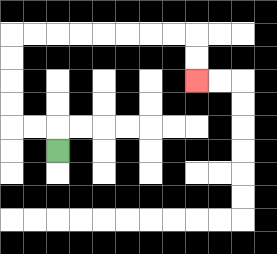{'start': '[2, 6]', 'end': '[8, 3]', 'path_directions': 'U,L,L,U,U,U,U,R,R,R,R,R,R,R,R,D,D', 'path_coordinates': '[[2, 6], [2, 5], [1, 5], [0, 5], [0, 4], [0, 3], [0, 2], [0, 1], [1, 1], [2, 1], [3, 1], [4, 1], [5, 1], [6, 1], [7, 1], [8, 1], [8, 2], [8, 3]]'}